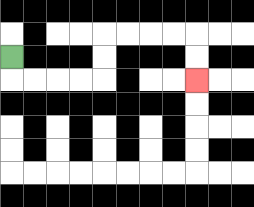{'start': '[0, 2]', 'end': '[8, 3]', 'path_directions': 'D,R,R,R,R,U,U,R,R,R,R,D,D', 'path_coordinates': '[[0, 2], [0, 3], [1, 3], [2, 3], [3, 3], [4, 3], [4, 2], [4, 1], [5, 1], [6, 1], [7, 1], [8, 1], [8, 2], [8, 3]]'}